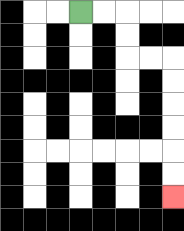{'start': '[3, 0]', 'end': '[7, 8]', 'path_directions': 'R,R,D,D,R,R,D,D,D,D,D,D', 'path_coordinates': '[[3, 0], [4, 0], [5, 0], [5, 1], [5, 2], [6, 2], [7, 2], [7, 3], [7, 4], [7, 5], [7, 6], [7, 7], [7, 8]]'}